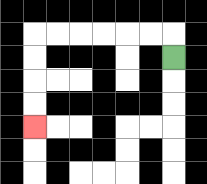{'start': '[7, 2]', 'end': '[1, 5]', 'path_directions': 'U,L,L,L,L,L,L,D,D,D,D', 'path_coordinates': '[[7, 2], [7, 1], [6, 1], [5, 1], [4, 1], [3, 1], [2, 1], [1, 1], [1, 2], [1, 3], [1, 4], [1, 5]]'}